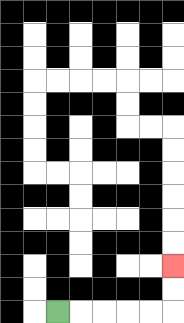{'start': '[2, 13]', 'end': '[7, 11]', 'path_directions': 'R,R,R,R,R,U,U', 'path_coordinates': '[[2, 13], [3, 13], [4, 13], [5, 13], [6, 13], [7, 13], [7, 12], [7, 11]]'}